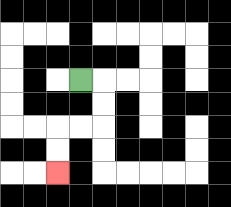{'start': '[3, 3]', 'end': '[2, 7]', 'path_directions': 'R,D,D,L,L,D,D', 'path_coordinates': '[[3, 3], [4, 3], [4, 4], [4, 5], [3, 5], [2, 5], [2, 6], [2, 7]]'}